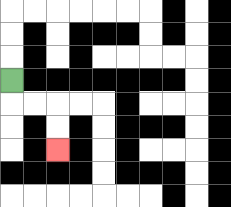{'start': '[0, 3]', 'end': '[2, 6]', 'path_directions': 'D,R,R,D,D', 'path_coordinates': '[[0, 3], [0, 4], [1, 4], [2, 4], [2, 5], [2, 6]]'}